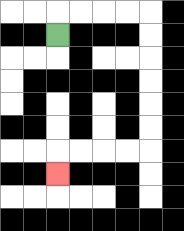{'start': '[2, 1]', 'end': '[2, 7]', 'path_directions': 'U,R,R,R,R,D,D,D,D,D,D,L,L,L,L,D', 'path_coordinates': '[[2, 1], [2, 0], [3, 0], [4, 0], [5, 0], [6, 0], [6, 1], [6, 2], [6, 3], [6, 4], [6, 5], [6, 6], [5, 6], [4, 6], [3, 6], [2, 6], [2, 7]]'}